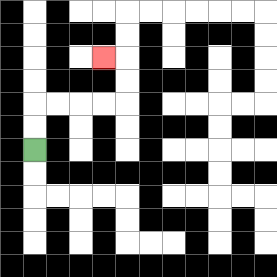{'start': '[1, 6]', 'end': '[4, 2]', 'path_directions': 'U,U,R,R,R,R,U,U,L', 'path_coordinates': '[[1, 6], [1, 5], [1, 4], [2, 4], [3, 4], [4, 4], [5, 4], [5, 3], [5, 2], [4, 2]]'}